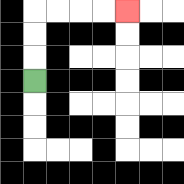{'start': '[1, 3]', 'end': '[5, 0]', 'path_directions': 'U,U,U,R,R,R,R', 'path_coordinates': '[[1, 3], [1, 2], [1, 1], [1, 0], [2, 0], [3, 0], [4, 0], [5, 0]]'}